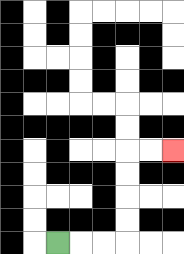{'start': '[2, 10]', 'end': '[7, 6]', 'path_directions': 'R,R,R,U,U,U,U,R,R', 'path_coordinates': '[[2, 10], [3, 10], [4, 10], [5, 10], [5, 9], [5, 8], [5, 7], [5, 6], [6, 6], [7, 6]]'}